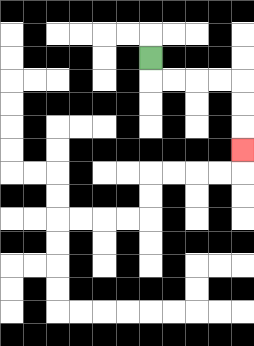{'start': '[6, 2]', 'end': '[10, 6]', 'path_directions': 'D,R,R,R,R,D,D,D', 'path_coordinates': '[[6, 2], [6, 3], [7, 3], [8, 3], [9, 3], [10, 3], [10, 4], [10, 5], [10, 6]]'}